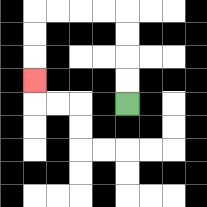{'start': '[5, 4]', 'end': '[1, 3]', 'path_directions': 'U,U,U,U,L,L,L,L,D,D,D', 'path_coordinates': '[[5, 4], [5, 3], [5, 2], [5, 1], [5, 0], [4, 0], [3, 0], [2, 0], [1, 0], [1, 1], [1, 2], [1, 3]]'}